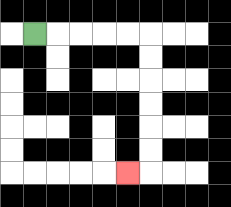{'start': '[1, 1]', 'end': '[5, 7]', 'path_directions': 'R,R,R,R,R,D,D,D,D,D,D,L', 'path_coordinates': '[[1, 1], [2, 1], [3, 1], [4, 1], [5, 1], [6, 1], [6, 2], [6, 3], [6, 4], [6, 5], [6, 6], [6, 7], [5, 7]]'}